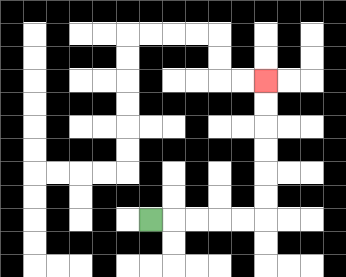{'start': '[6, 9]', 'end': '[11, 3]', 'path_directions': 'R,R,R,R,R,U,U,U,U,U,U', 'path_coordinates': '[[6, 9], [7, 9], [8, 9], [9, 9], [10, 9], [11, 9], [11, 8], [11, 7], [11, 6], [11, 5], [11, 4], [11, 3]]'}